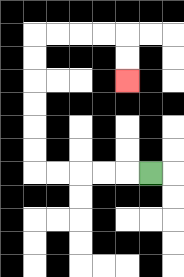{'start': '[6, 7]', 'end': '[5, 3]', 'path_directions': 'L,L,L,L,L,U,U,U,U,U,U,R,R,R,R,D,D', 'path_coordinates': '[[6, 7], [5, 7], [4, 7], [3, 7], [2, 7], [1, 7], [1, 6], [1, 5], [1, 4], [1, 3], [1, 2], [1, 1], [2, 1], [3, 1], [4, 1], [5, 1], [5, 2], [5, 3]]'}